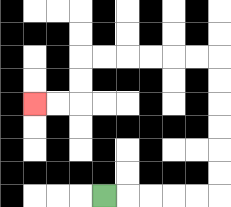{'start': '[4, 8]', 'end': '[1, 4]', 'path_directions': 'R,R,R,R,R,U,U,U,U,U,U,L,L,L,L,L,L,D,D,L,L', 'path_coordinates': '[[4, 8], [5, 8], [6, 8], [7, 8], [8, 8], [9, 8], [9, 7], [9, 6], [9, 5], [9, 4], [9, 3], [9, 2], [8, 2], [7, 2], [6, 2], [5, 2], [4, 2], [3, 2], [3, 3], [3, 4], [2, 4], [1, 4]]'}